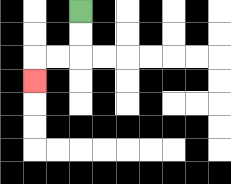{'start': '[3, 0]', 'end': '[1, 3]', 'path_directions': 'D,D,L,L,D', 'path_coordinates': '[[3, 0], [3, 1], [3, 2], [2, 2], [1, 2], [1, 3]]'}